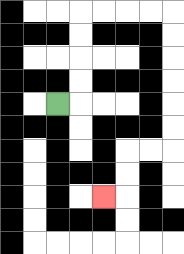{'start': '[2, 4]', 'end': '[4, 8]', 'path_directions': 'R,U,U,U,U,R,R,R,R,D,D,D,D,D,D,L,L,D,D,L', 'path_coordinates': '[[2, 4], [3, 4], [3, 3], [3, 2], [3, 1], [3, 0], [4, 0], [5, 0], [6, 0], [7, 0], [7, 1], [7, 2], [7, 3], [7, 4], [7, 5], [7, 6], [6, 6], [5, 6], [5, 7], [5, 8], [4, 8]]'}